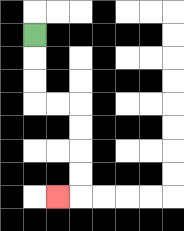{'start': '[1, 1]', 'end': '[2, 8]', 'path_directions': 'D,D,D,R,R,D,D,D,D,L', 'path_coordinates': '[[1, 1], [1, 2], [1, 3], [1, 4], [2, 4], [3, 4], [3, 5], [3, 6], [3, 7], [3, 8], [2, 8]]'}